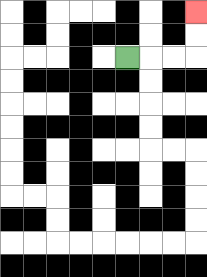{'start': '[5, 2]', 'end': '[8, 0]', 'path_directions': 'R,R,R,U,U', 'path_coordinates': '[[5, 2], [6, 2], [7, 2], [8, 2], [8, 1], [8, 0]]'}